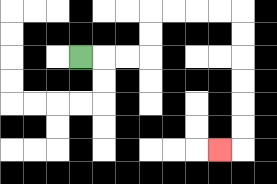{'start': '[3, 2]', 'end': '[9, 6]', 'path_directions': 'R,R,R,U,U,R,R,R,R,D,D,D,D,D,D,L', 'path_coordinates': '[[3, 2], [4, 2], [5, 2], [6, 2], [6, 1], [6, 0], [7, 0], [8, 0], [9, 0], [10, 0], [10, 1], [10, 2], [10, 3], [10, 4], [10, 5], [10, 6], [9, 6]]'}